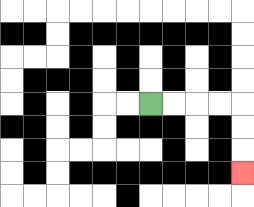{'start': '[6, 4]', 'end': '[10, 7]', 'path_directions': 'R,R,R,R,D,D,D', 'path_coordinates': '[[6, 4], [7, 4], [8, 4], [9, 4], [10, 4], [10, 5], [10, 6], [10, 7]]'}